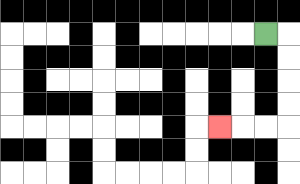{'start': '[11, 1]', 'end': '[9, 5]', 'path_directions': 'R,D,D,D,D,L,L,L', 'path_coordinates': '[[11, 1], [12, 1], [12, 2], [12, 3], [12, 4], [12, 5], [11, 5], [10, 5], [9, 5]]'}